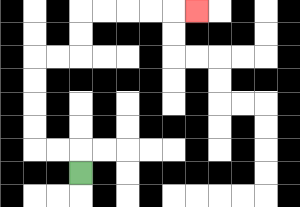{'start': '[3, 7]', 'end': '[8, 0]', 'path_directions': 'U,L,L,U,U,U,U,R,R,U,U,R,R,R,R,R', 'path_coordinates': '[[3, 7], [3, 6], [2, 6], [1, 6], [1, 5], [1, 4], [1, 3], [1, 2], [2, 2], [3, 2], [3, 1], [3, 0], [4, 0], [5, 0], [6, 0], [7, 0], [8, 0]]'}